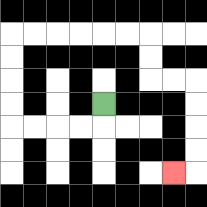{'start': '[4, 4]', 'end': '[7, 7]', 'path_directions': 'D,L,L,L,L,U,U,U,U,R,R,R,R,R,R,D,D,R,R,D,D,D,D,L', 'path_coordinates': '[[4, 4], [4, 5], [3, 5], [2, 5], [1, 5], [0, 5], [0, 4], [0, 3], [0, 2], [0, 1], [1, 1], [2, 1], [3, 1], [4, 1], [5, 1], [6, 1], [6, 2], [6, 3], [7, 3], [8, 3], [8, 4], [8, 5], [8, 6], [8, 7], [7, 7]]'}